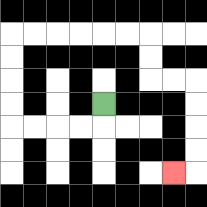{'start': '[4, 4]', 'end': '[7, 7]', 'path_directions': 'D,L,L,L,L,U,U,U,U,R,R,R,R,R,R,D,D,R,R,D,D,D,D,L', 'path_coordinates': '[[4, 4], [4, 5], [3, 5], [2, 5], [1, 5], [0, 5], [0, 4], [0, 3], [0, 2], [0, 1], [1, 1], [2, 1], [3, 1], [4, 1], [5, 1], [6, 1], [6, 2], [6, 3], [7, 3], [8, 3], [8, 4], [8, 5], [8, 6], [8, 7], [7, 7]]'}